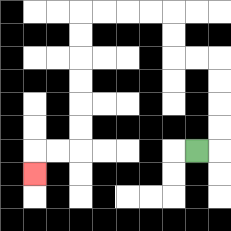{'start': '[8, 6]', 'end': '[1, 7]', 'path_directions': 'R,U,U,U,U,L,L,U,U,L,L,L,L,D,D,D,D,D,D,L,L,D', 'path_coordinates': '[[8, 6], [9, 6], [9, 5], [9, 4], [9, 3], [9, 2], [8, 2], [7, 2], [7, 1], [7, 0], [6, 0], [5, 0], [4, 0], [3, 0], [3, 1], [3, 2], [3, 3], [3, 4], [3, 5], [3, 6], [2, 6], [1, 6], [1, 7]]'}